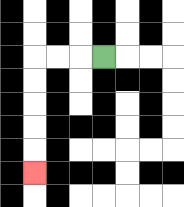{'start': '[4, 2]', 'end': '[1, 7]', 'path_directions': 'L,L,L,D,D,D,D,D', 'path_coordinates': '[[4, 2], [3, 2], [2, 2], [1, 2], [1, 3], [1, 4], [1, 5], [1, 6], [1, 7]]'}